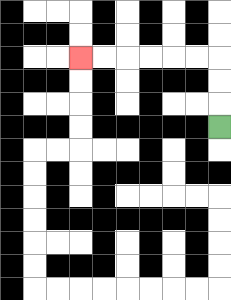{'start': '[9, 5]', 'end': '[3, 2]', 'path_directions': 'U,U,U,L,L,L,L,L,L', 'path_coordinates': '[[9, 5], [9, 4], [9, 3], [9, 2], [8, 2], [7, 2], [6, 2], [5, 2], [4, 2], [3, 2]]'}